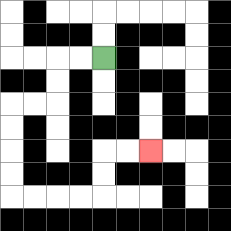{'start': '[4, 2]', 'end': '[6, 6]', 'path_directions': 'L,L,D,D,L,L,D,D,D,D,R,R,R,R,U,U,R,R', 'path_coordinates': '[[4, 2], [3, 2], [2, 2], [2, 3], [2, 4], [1, 4], [0, 4], [0, 5], [0, 6], [0, 7], [0, 8], [1, 8], [2, 8], [3, 8], [4, 8], [4, 7], [4, 6], [5, 6], [6, 6]]'}